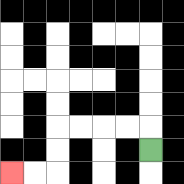{'start': '[6, 6]', 'end': '[0, 7]', 'path_directions': 'U,L,L,L,L,D,D,L,L', 'path_coordinates': '[[6, 6], [6, 5], [5, 5], [4, 5], [3, 5], [2, 5], [2, 6], [2, 7], [1, 7], [0, 7]]'}